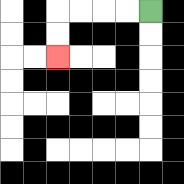{'start': '[6, 0]', 'end': '[2, 2]', 'path_directions': 'L,L,L,L,D,D', 'path_coordinates': '[[6, 0], [5, 0], [4, 0], [3, 0], [2, 0], [2, 1], [2, 2]]'}